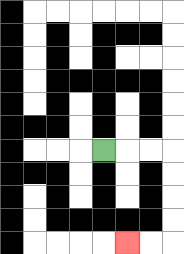{'start': '[4, 6]', 'end': '[5, 10]', 'path_directions': 'R,R,R,D,D,D,D,L,L', 'path_coordinates': '[[4, 6], [5, 6], [6, 6], [7, 6], [7, 7], [7, 8], [7, 9], [7, 10], [6, 10], [5, 10]]'}